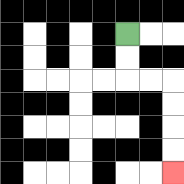{'start': '[5, 1]', 'end': '[7, 7]', 'path_directions': 'D,D,R,R,D,D,D,D', 'path_coordinates': '[[5, 1], [5, 2], [5, 3], [6, 3], [7, 3], [7, 4], [7, 5], [7, 6], [7, 7]]'}